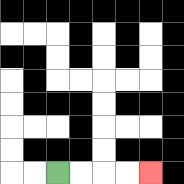{'start': '[2, 7]', 'end': '[6, 7]', 'path_directions': 'R,R,R,R', 'path_coordinates': '[[2, 7], [3, 7], [4, 7], [5, 7], [6, 7]]'}